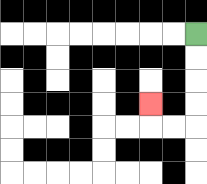{'start': '[8, 1]', 'end': '[6, 4]', 'path_directions': 'D,D,D,D,L,L,U', 'path_coordinates': '[[8, 1], [8, 2], [8, 3], [8, 4], [8, 5], [7, 5], [6, 5], [6, 4]]'}